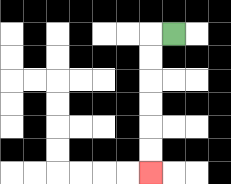{'start': '[7, 1]', 'end': '[6, 7]', 'path_directions': 'L,D,D,D,D,D,D', 'path_coordinates': '[[7, 1], [6, 1], [6, 2], [6, 3], [6, 4], [6, 5], [6, 6], [6, 7]]'}